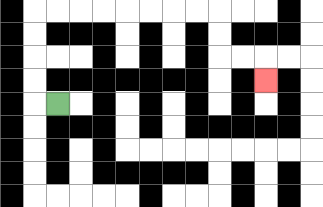{'start': '[2, 4]', 'end': '[11, 3]', 'path_directions': 'L,U,U,U,U,R,R,R,R,R,R,R,R,D,D,R,R,D', 'path_coordinates': '[[2, 4], [1, 4], [1, 3], [1, 2], [1, 1], [1, 0], [2, 0], [3, 0], [4, 0], [5, 0], [6, 0], [7, 0], [8, 0], [9, 0], [9, 1], [9, 2], [10, 2], [11, 2], [11, 3]]'}